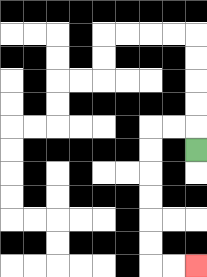{'start': '[8, 6]', 'end': '[8, 11]', 'path_directions': 'U,L,L,D,D,D,D,D,D,R,R', 'path_coordinates': '[[8, 6], [8, 5], [7, 5], [6, 5], [6, 6], [6, 7], [6, 8], [6, 9], [6, 10], [6, 11], [7, 11], [8, 11]]'}